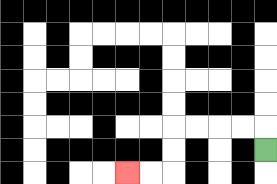{'start': '[11, 6]', 'end': '[5, 7]', 'path_directions': 'U,L,L,L,L,D,D,L,L', 'path_coordinates': '[[11, 6], [11, 5], [10, 5], [9, 5], [8, 5], [7, 5], [7, 6], [7, 7], [6, 7], [5, 7]]'}